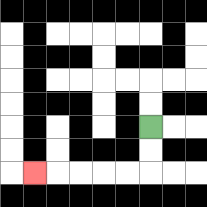{'start': '[6, 5]', 'end': '[1, 7]', 'path_directions': 'D,D,L,L,L,L,L', 'path_coordinates': '[[6, 5], [6, 6], [6, 7], [5, 7], [4, 7], [3, 7], [2, 7], [1, 7]]'}